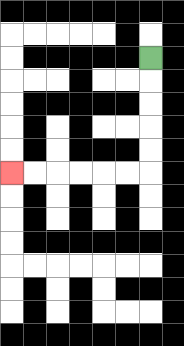{'start': '[6, 2]', 'end': '[0, 7]', 'path_directions': 'D,D,D,D,D,L,L,L,L,L,L', 'path_coordinates': '[[6, 2], [6, 3], [6, 4], [6, 5], [6, 6], [6, 7], [5, 7], [4, 7], [3, 7], [2, 7], [1, 7], [0, 7]]'}